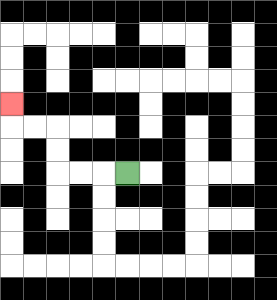{'start': '[5, 7]', 'end': '[0, 4]', 'path_directions': 'L,L,L,U,U,L,L,U', 'path_coordinates': '[[5, 7], [4, 7], [3, 7], [2, 7], [2, 6], [2, 5], [1, 5], [0, 5], [0, 4]]'}